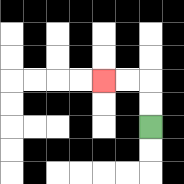{'start': '[6, 5]', 'end': '[4, 3]', 'path_directions': 'U,U,L,L', 'path_coordinates': '[[6, 5], [6, 4], [6, 3], [5, 3], [4, 3]]'}